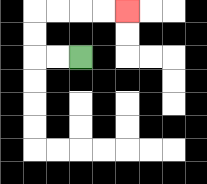{'start': '[3, 2]', 'end': '[5, 0]', 'path_directions': 'L,L,U,U,R,R,R,R', 'path_coordinates': '[[3, 2], [2, 2], [1, 2], [1, 1], [1, 0], [2, 0], [3, 0], [4, 0], [5, 0]]'}